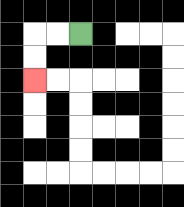{'start': '[3, 1]', 'end': '[1, 3]', 'path_directions': 'L,L,D,D', 'path_coordinates': '[[3, 1], [2, 1], [1, 1], [1, 2], [1, 3]]'}